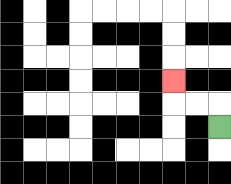{'start': '[9, 5]', 'end': '[7, 3]', 'path_directions': 'U,L,L,U', 'path_coordinates': '[[9, 5], [9, 4], [8, 4], [7, 4], [7, 3]]'}